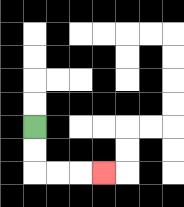{'start': '[1, 5]', 'end': '[4, 7]', 'path_directions': 'D,D,R,R,R', 'path_coordinates': '[[1, 5], [1, 6], [1, 7], [2, 7], [3, 7], [4, 7]]'}